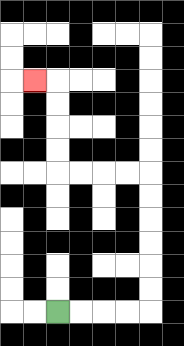{'start': '[2, 13]', 'end': '[1, 3]', 'path_directions': 'R,R,R,R,U,U,U,U,U,U,L,L,L,L,U,U,U,U,L', 'path_coordinates': '[[2, 13], [3, 13], [4, 13], [5, 13], [6, 13], [6, 12], [6, 11], [6, 10], [6, 9], [6, 8], [6, 7], [5, 7], [4, 7], [3, 7], [2, 7], [2, 6], [2, 5], [2, 4], [2, 3], [1, 3]]'}